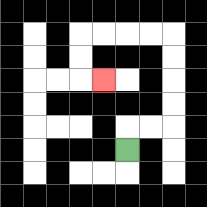{'start': '[5, 6]', 'end': '[4, 3]', 'path_directions': 'U,R,R,U,U,U,U,L,L,L,L,D,D,R', 'path_coordinates': '[[5, 6], [5, 5], [6, 5], [7, 5], [7, 4], [7, 3], [7, 2], [7, 1], [6, 1], [5, 1], [4, 1], [3, 1], [3, 2], [3, 3], [4, 3]]'}